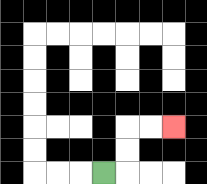{'start': '[4, 7]', 'end': '[7, 5]', 'path_directions': 'R,U,U,R,R', 'path_coordinates': '[[4, 7], [5, 7], [5, 6], [5, 5], [6, 5], [7, 5]]'}